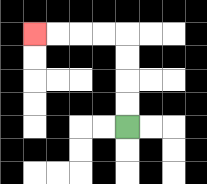{'start': '[5, 5]', 'end': '[1, 1]', 'path_directions': 'U,U,U,U,L,L,L,L', 'path_coordinates': '[[5, 5], [5, 4], [5, 3], [5, 2], [5, 1], [4, 1], [3, 1], [2, 1], [1, 1]]'}